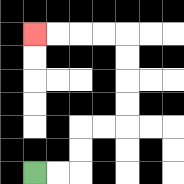{'start': '[1, 7]', 'end': '[1, 1]', 'path_directions': 'R,R,U,U,R,R,U,U,U,U,L,L,L,L', 'path_coordinates': '[[1, 7], [2, 7], [3, 7], [3, 6], [3, 5], [4, 5], [5, 5], [5, 4], [5, 3], [5, 2], [5, 1], [4, 1], [3, 1], [2, 1], [1, 1]]'}